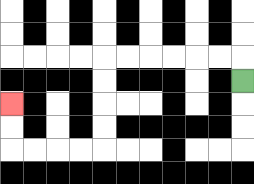{'start': '[10, 3]', 'end': '[0, 4]', 'path_directions': 'U,L,L,L,L,L,L,D,D,D,D,L,L,L,L,U,U', 'path_coordinates': '[[10, 3], [10, 2], [9, 2], [8, 2], [7, 2], [6, 2], [5, 2], [4, 2], [4, 3], [4, 4], [4, 5], [4, 6], [3, 6], [2, 6], [1, 6], [0, 6], [0, 5], [0, 4]]'}